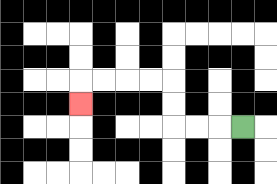{'start': '[10, 5]', 'end': '[3, 4]', 'path_directions': 'L,L,L,U,U,L,L,L,L,D', 'path_coordinates': '[[10, 5], [9, 5], [8, 5], [7, 5], [7, 4], [7, 3], [6, 3], [5, 3], [4, 3], [3, 3], [3, 4]]'}